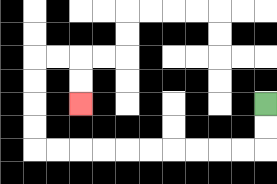{'start': '[11, 4]', 'end': '[3, 4]', 'path_directions': 'D,D,L,L,L,L,L,L,L,L,L,L,U,U,U,U,R,R,D,D', 'path_coordinates': '[[11, 4], [11, 5], [11, 6], [10, 6], [9, 6], [8, 6], [7, 6], [6, 6], [5, 6], [4, 6], [3, 6], [2, 6], [1, 6], [1, 5], [1, 4], [1, 3], [1, 2], [2, 2], [3, 2], [3, 3], [3, 4]]'}